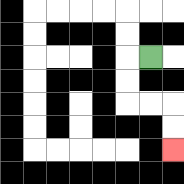{'start': '[6, 2]', 'end': '[7, 6]', 'path_directions': 'L,D,D,R,R,D,D', 'path_coordinates': '[[6, 2], [5, 2], [5, 3], [5, 4], [6, 4], [7, 4], [7, 5], [7, 6]]'}